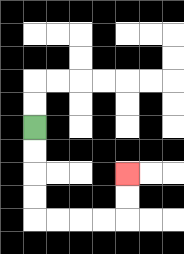{'start': '[1, 5]', 'end': '[5, 7]', 'path_directions': 'D,D,D,D,R,R,R,R,U,U', 'path_coordinates': '[[1, 5], [1, 6], [1, 7], [1, 8], [1, 9], [2, 9], [3, 9], [4, 9], [5, 9], [5, 8], [5, 7]]'}